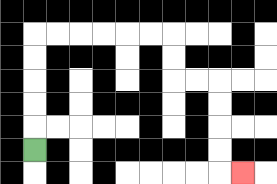{'start': '[1, 6]', 'end': '[10, 7]', 'path_directions': 'U,U,U,U,U,R,R,R,R,R,R,D,D,R,R,D,D,D,D,R', 'path_coordinates': '[[1, 6], [1, 5], [1, 4], [1, 3], [1, 2], [1, 1], [2, 1], [3, 1], [4, 1], [5, 1], [6, 1], [7, 1], [7, 2], [7, 3], [8, 3], [9, 3], [9, 4], [9, 5], [9, 6], [9, 7], [10, 7]]'}